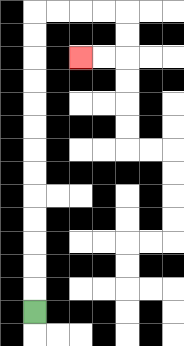{'start': '[1, 13]', 'end': '[3, 2]', 'path_directions': 'U,U,U,U,U,U,U,U,U,U,U,U,U,R,R,R,R,D,D,L,L', 'path_coordinates': '[[1, 13], [1, 12], [1, 11], [1, 10], [1, 9], [1, 8], [1, 7], [1, 6], [1, 5], [1, 4], [1, 3], [1, 2], [1, 1], [1, 0], [2, 0], [3, 0], [4, 0], [5, 0], [5, 1], [5, 2], [4, 2], [3, 2]]'}